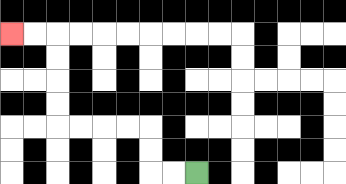{'start': '[8, 7]', 'end': '[0, 1]', 'path_directions': 'L,L,U,U,L,L,L,L,U,U,U,U,L,L', 'path_coordinates': '[[8, 7], [7, 7], [6, 7], [6, 6], [6, 5], [5, 5], [4, 5], [3, 5], [2, 5], [2, 4], [2, 3], [2, 2], [2, 1], [1, 1], [0, 1]]'}